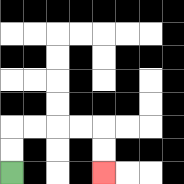{'start': '[0, 7]', 'end': '[4, 7]', 'path_directions': 'U,U,R,R,R,R,D,D', 'path_coordinates': '[[0, 7], [0, 6], [0, 5], [1, 5], [2, 5], [3, 5], [4, 5], [4, 6], [4, 7]]'}